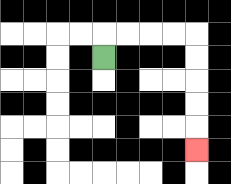{'start': '[4, 2]', 'end': '[8, 6]', 'path_directions': 'U,R,R,R,R,D,D,D,D,D', 'path_coordinates': '[[4, 2], [4, 1], [5, 1], [6, 1], [7, 1], [8, 1], [8, 2], [8, 3], [8, 4], [8, 5], [8, 6]]'}